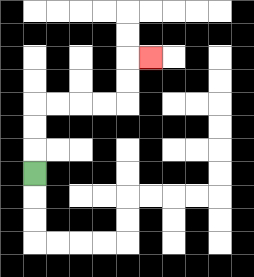{'start': '[1, 7]', 'end': '[6, 2]', 'path_directions': 'U,U,U,R,R,R,R,U,U,R', 'path_coordinates': '[[1, 7], [1, 6], [1, 5], [1, 4], [2, 4], [3, 4], [4, 4], [5, 4], [5, 3], [5, 2], [6, 2]]'}